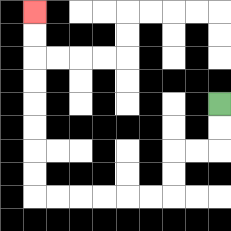{'start': '[9, 4]', 'end': '[1, 0]', 'path_directions': 'D,D,L,L,D,D,L,L,L,L,L,L,U,U,U,U,U,U,U,U', 'path_coordinates': '[[9, 4], [9, 5], [9, 6], [8, 6], [7, 6], [7, 7], [7, 8], [6, 8], [5, 8], [4, 8], [3, 8], [2, 8], [1, 8], [1, 7], [1, 6], [1, 5], [1, 4], [1, 3], [1, 2], [1, 1], [1, 0]]'}